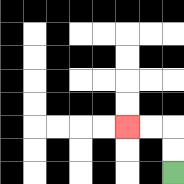{'start': '[7, 7]', 'end': '[5, 5]', 'path_directions': 'U,U,L,L', 'path_coordinates': '[[7, 7], [7, 6], [7, 5], [6, 5], [5, 5]]'}